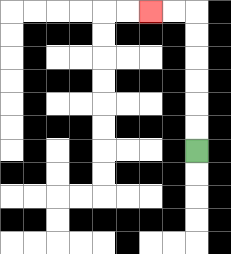{'start': '[8, 6]', 'end': '[6, 0]', 'path_directions': 'U,U,U,U,U,U,L,L', 'path_coordinates': '[[8, 6], [8, 5], [8, 4], [8, 3], [8, 2], [8, 1], [8, 0], [7, 0], [6, 0]]'}